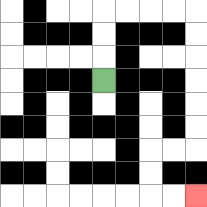{'start': '[4, 3]', 'end': '[8, 8]', 'path_directions': 'U,U,U,R,R,R,R,D,D,D,D,D,D,L,L,D,D,R,R', 'path_coordinates': '[[4, 3], [4, 2], [4, 1], [4, 0], [5, 0], [6, 0], [7, 0], [8, 0], [8, 1], [8, 2], [8, 3], [8, 4], [8, 5], [8, 6], [7, 6], [6, 6], [6, 7], [6, 8], [7, 8], [8, 8]]'}